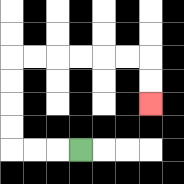{'start': '[3, 6]', 'end': '[6, 4]', 'path_directions': 'L,L,L,U,U,U,U,R,R,R,R,R,R,D,D', 'path_coordinates': '[[3, 6], [2, 6], [1, 6], [0, 6], [0, 5], [0, 4], [0, 3], [0, 2], [1, 2], [2, 2], [3, 2], [4, 2], [5, 2], [6, 2], [6, 3], [6, 4]]'}